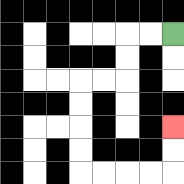{'start': '[7, 1]', 'end': '[7, 5]', 'path_directions': 'L,L,D,D,L,L,D,D,D,D,R,R,R,R,U,U', 'path_coordinates': '[[7, 1], [6, 1], [5, 1], [5, 2], [5, 3], [4, 3], [3, 3], [3, 4], [3, 5], [3, 6], [3, 7], [4, 7], [5, 7], [6, 7], [7, 7], [7, 6], [7, 5]]'}